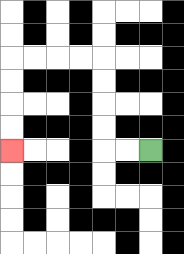{'start': '[6, 6]', 'end': '[0, 6]', 'path_directions': 'L,L,U,U,U,U,L,L,L,L,D,D,D,D', 'path_coordinates': '[[6, 6], [5, 6], [4, 6], [4, 5], [4, 4], [4, 3], [4, 2], [3, 2], [2, 2], [1, 2], [0, 2], [0, 3], [0, 4], [0, 5], [0, 6]]'}